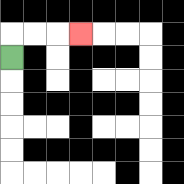{'start': '[0, 2]', 'end': '[3, 1]', 'path_directions': 'U,R,R,R', 'path_coordinates': '[[0, 2], [0, 1], [1, 1], [2, 1], [3, 1]]'}